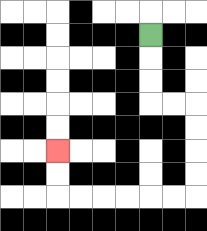{'start': '[6, 1]', 'end': '[2, 6]', 'path_directions': 'D,D,D,R,R,D,D,D,D,L,L,L,L,L,L,U,U', 'path_coordinates': '[[6, 1], [6, 2], [6, 3], [6, 4], [7, 4], [8, 4], [8, 5], [8, 6], [8, 7], [8, 8], [7, 8], [6, 8], [5, 8], [4, 8], [3, 8], [2, 8], [2, 7], [2, 6]]'}